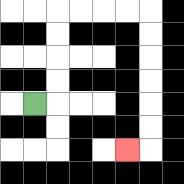{'start': '[1, 4]', 'end': '[5, 6]', 'path_directions': 'R,U,U,U,U,R,R,R,R,D,D,D,D,D,D,L', 'path_coordinates': '[[1, 4], [2, 4], [2, 3], [2, 2], [2, 1], [2, 0], [3, 0], [4, 0], [5, 0], [6, 0], [6, 1], [6, 2], [6, 3], [6, 4], [6, 5], [6, 6], [5, 6]]'}